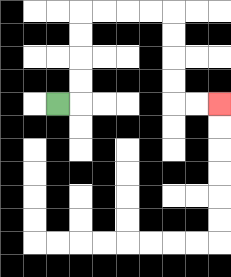{'start': '[2, 4]', 'end': '[9, 4]', 'path_directions': 'R,U,U,U,U,R,R,R,R,D,D,D,D,R,R', 'path_coordinates': '[[2, 4], [3, 4], [3, 3], [3, 2], [3, 1], [3, 0], [4, 0], [5, 0], [6, 0], [7, 0], [7, 1], [7, 2], [7, 3], [7, 4], [8, 4], [9, 4]]'}